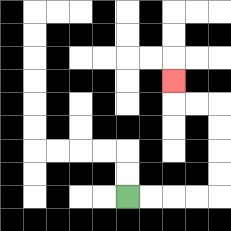{'start': '[5, 8]', 'end': '[7, 3]', 'path_directions': 'R,R,R,R,U,U,U,U,L,L,U', 'path_coordinates': '[[5, 8], [6, 8], [7, 8], [8, 8], [9, 8], [9, 7], [9, 6], [9, 5], [9, 4], [8, 4], [7, 4], [7, 3]]'}